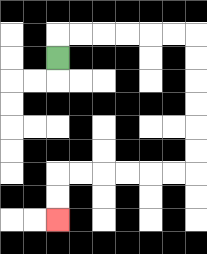{'start': '[2, 2]', 'end': '[2, 9]', 'path_directions': 'U,R,R,R,R,R,R,D,D,D,D,D,D,L,L,L,L,L,L,D,D', 'path_coordinates': '[[2, 2], [2, 1], [3, 1], [4, 1], [5, 1], [6, 1], [7, 1], [8, 1], [8, 2], [8, 3], [8, 4], [8, 5], [8, 6], [8, 7], [7, 7], [6, 7], [5, 7], [4, 7], [3, 7], [2, 7], [2, 8], [2, 9]]'}